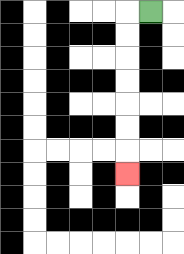{'start': '[6, 0]', 'end': '[5, 7]', 'path_directions': 'L,D,D,D,D,D,D,D', 'path_coordinates': '[[6, 0], [5, 0], [5, 1], [5, 2], [5, 3], [5, 4], [5, 5], [5, 6], [5, 7]]'}